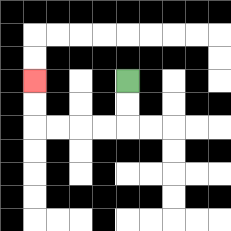{'start': '[5, 3]', 'end': '[1, 3]', 'path_directions': 'D,D,L,L,L,L,U,U', 'path_coordinates': '[[5, 3], [5, 4], [5, 5], [4, 5], [3, 5], [2, 5], [1, 5], [1, 4], [1, 3]]'}